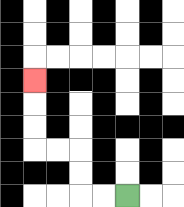{'start': '[5, 8]', 'end': '[1, 3]', 'path_directions': 'L,L,U,U,L,L,U,U,U', 'path_coordinates': '[[5, 8], [4, 8], [3, 8], [3, 7], [3, 6], [2, 6], [1, 6], [1, 5], [1, 4], [1, 3]]'}